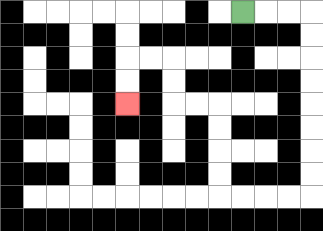{'start': '[10, 0]', 'end': '[5, 4]', 'path_directions': 'R,R,R,D,D,D,D,D,D,D,D,L,L,L,L,U,U,U,U,L,L,U,U,L,L,D,D', 'path_coordinates': '[[10, 0], [11, 0], [12, 0], [13, 0], [13, 1], [13, 2], [13, 3], [13, 4], [13, 5], [13, 6], [13, 7], [13, 8], [12, 8], [11, 8], [10, 8], [9, 8], [9, 7], [9, 6], [9, 5], [9, 4], [8, 4], [7, 4], [7, 3], [7, 2], [6, 2], [5, 2], [5, 3], [5, 4]]'}